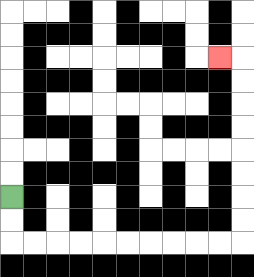{'start': '[0, 8]', 'end': '[9, 2]', 'path_directions': 'D,D,R,R,R,R,R,R,R,R,R,R,U,U,U,U,U,U,U,U,L', 'path_coordinates': '[[0, 8], [0, 9], [0, 10], [1, 10], [2, 10], [3, 10], [4, 10], [5, 10], [6, 10], [7, 10], [8, 10], [9, 10], [10, 10], [10, 9], [10, 8], [10, 7], [10, 6], [10, 5], [10, 4], [10, 3], [10, 2], [9, 2]]'}